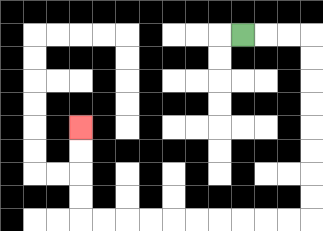{'start': '[10, 1]', 'end': '[3, 5]', 'path_directions': 'R,R,R,D,D,D,D,D,D,D,D,L,L,L,L,L,L,L,L,L,L,U,U,U,U', 'path_coordinates': '[[10, 1], [11, 1], [12, 1], [13, 1], [13, 2], [13, 3], [13, 4], [13, 5], [13, 6], [13, 7], [13, 8], [13, 9], [12, 9], [11, 9], [10, 9], [9, 9], [8, 9], [7, 9], [6, 9], [5, 9], [4, 9], [3, 9], [3, 8], [3, 7], [3, 6], [3, 5]]'}